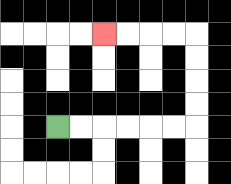{'start': '[2, 5]', 'end': '[4, 1]', 'path_directions': 'R,R,R,R,R,R,U,U,U,U,L,L,L,L', 'path_coordinates': '[[2, 5], [3, 5], [4, 5], [5, 5], [6, 5], [7, 5], [8, 5], [8, 4], [8, 3], [8, 2], [8, 1], [7, 1], [6, 1], [5, 1], [4, 1]]'}